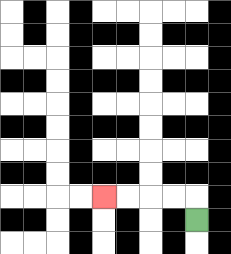{'start': '[8, 9]', 'end': '[4, 8]', 'path_directions': 'U,L,L,L,L', 'path_coordinates': '[[8, 9], [8, 8], [7, 8], [6, 8], [5, 8], [4, 8]]'}